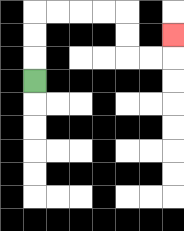{'start': '[1, 3]', 'end': '[7, 1]', 'path_directions': 'U,U,U,R,R,R,R,D,D,R,R,U', 'path_coordinates': '[[1, 3], [1, 2], [1, 1], [1, 0], [2, 0], [3, 0], [4, 0], [5, 0], [5, 1], [5, 2], [6, 2], [7, 2], [7, 1]]'}